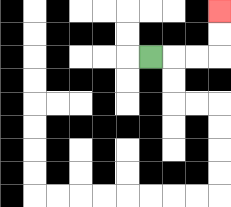{'start': '[6, 2]', 'end': '[9, 0]', 'path_directions': 'R,R,R,U,U', 'path_coordinates': '[[6, 2], [7, 2], [8, 2], [9, 2], [9, 1], [9, 0]]'}